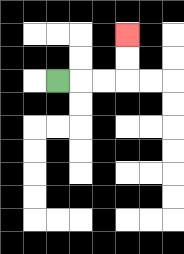{'start': '[2, 3]', 'end': '[5, 1]', 'path_directions': 'R,R,R,U,U', 'path_coordinates': '[[2, 3], [3, 3], [4, 3], [5, 3], [5, 2], [5, 1]]'}